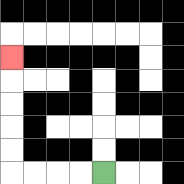{'start': '[4, 7]', 'end': '[0, 2]', 'path_directions': 'L,L,L,L,U,U,U,U,U', 'path_coordinates': '[[4, 7], [3, 7], [2, 7], [1, 7], [0, 7], [0, 6], [0, 5], [0, 4], [0, 3], [0, 2]]'}